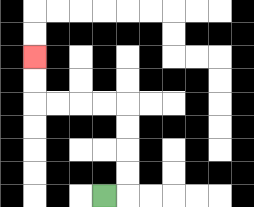{'start': '[4, 8]', 'end': '[1, 2]', 'path_directions': 'R,U,U,U,U,L,L,L,L,U,U', 'path_coordinates': '[[4, 8], [5, 8], [5, 7], [5, 6], [5, 5], [5, 4], [4, 4], [3, 4], [2, 4], [1, 4], [1, 3], [1, 2]]'}